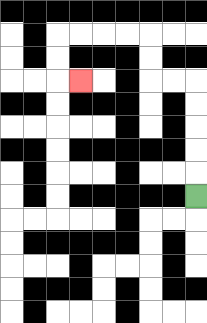{'start': '[8, 8]', 'end': '[3, 3]', 'path_directions': 'U,U,U,U,U,L,L,U,U,L,L,L,L,D,D,R', 'path_coordinates': '[[8, 8], [8, 7], [8, 6], [8, 5], [8, 4], [8, 3], [7, 3], [6, 3], [6, 2], [6, 1], [5, 1], [4, 1], [3, 1], [2, 1], [2, 2], [2, 3], [3, 3]]'}